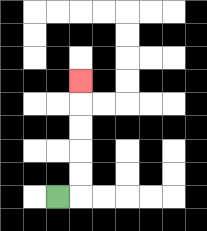{'start': '[2, 8]', 'end': '[3, 3]', 'path_directions': 'R,U,U,U,U,U', 'path_coordinates': '[[2, 8], [3, 8], [3, 7], [3, 6], [3, 5], [3, 4], [3, 3]]'}